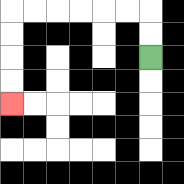{'start': '[6, 2]', 'end': '[0, 4]', 'path_directions': 'U,U,L,L,L,L,L,L,D,D,D,D', 'path_coordinates': '[[6, 2], [6, 1], [6, 0], [5, 0], [4, 0], [3, 0], [2, 0], [1, 0], [0, 0], [0, 1], [0, 2], [0, 3], [0, 4]]'}